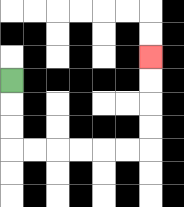{'start': '[0, 3]', 'end': '[6, 2]', 'path_directions': 'D,D,D,R,R,R,R,R,R,U,U,U,U', 'path_coordinates': '[[0, 3], [0, 4], [0, 5], [0, 6], [1, 6], [2, 6], [3, 6], [4, 6], [5, 6], [6, 6], [6, 5], [6, 4], [6, 3], [6, 2]]'}